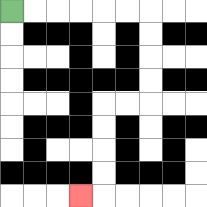{'start': '[0, 0]', 'end': '[3, 8]', 'path_directions': 'R,R,R,R,R,R,D,D,D,D,L,L,D,D,D,D,L', 'path_coordinates': '[[0, 0], [1, 0], [2, 0], [3, 0], [4, 0], [5, 0], [6, 0], [6, 1], [6, 2], [6, 3], [6, 4], [5, 4], [4, 4], [4, 5], [4, 6], [4, 7], [4, 8], [3, 8]]'}